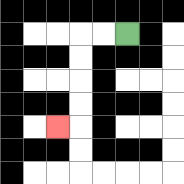{'start': '[5, 1]', 'end': '[2, 5]', 'path_directions': 'L,L,D,D,D,D,L', 'path_coordinates': '[[5, 1], [4, 1], [3, 1], [3, 2], [3, 3], [3, 4], [3, 5], [2, 5]]'}